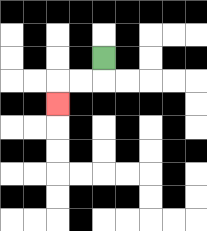{'start': '[4, 2]', 'end': '[2, 4]', 'path_directions': 'D,L,L,D', 'path_coordinates': '[[4, 2], [4, 3], [3, 3], [2, 3], [2, 4]]'}